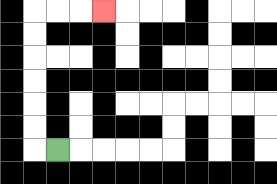{'start': '[2, 6]', 'end': '[4, 0]', 'path_directions': 'L,U,U,U,U,U,U,R,R,R', 'path_coordinates': '[[2, 6], [1, 6], [1, 5], [1, 4], [1, 3], [1, 2], [1, 1], [1, 0], [2, 0], [3, 0], [4, 0]]'}